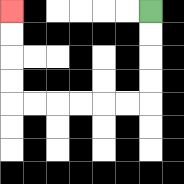{'start': '[6, 0]', 'end': '[0, 0]', 'path_directions': 'D,D,D,D,L,L,L,L,L,L,U,U,U,U', 'path_coordinates': '[[6, 0], [6, 1], [6, 2], [6, 3], [6, 4], [5, 4], [4, 4], [3, 4], [2, 4], [1, 4], [0, 4], [0, 3], [0, 2], [0, 1], [0, 0]]'}